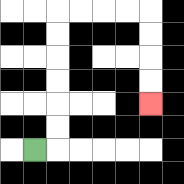{'start': '[1, 6]', 'end': '[6, 4]', 'path_directions': 'R,U,U,U,U,U,U,R,R,R,R,D,D,D,D', 'path_coordinates': '[[1, 6], [2, 6], [2, 5], [2, 4], [2, 3], [2, 2], [2, 1], [2, 0], [3, 0], [4, 0], [5, 0], [6, 0], [6, 1], [6, 2], [6, 3], [6, 4]]'}